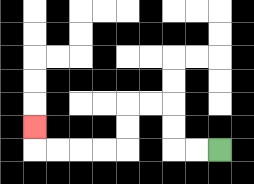{'start': '[9, 6]', 'end': '[1, 5]', 'path_directions': 'L,L,U,U,L,L,D,D,L,L,L,L,U', 'path_coordinates': '[[9, 6], [8, 6], [7, 6], [7, 5], [7, 4], [6, 4], [5, 4], [5, 5], [5, 6], [4, 6], [3, 6], [2, 6], [1, 6], [1, 5]]'}